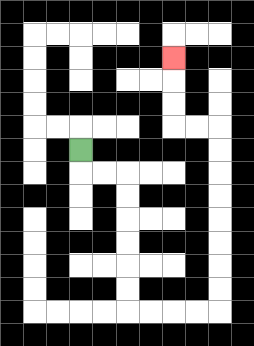{'start': '[3, 6]', 'end': '[7, 2]', 'path_directions': 'D,R,R,D,D,D,D,D,D,R,R,R,R,U,U,U,U,U,U,U,U,L,L,U,U,U', 'path_coordinates': '[[3, 6], [3, 7], [4, 7], [5, 7], [5, 8], [5, 9], [5, 10], [5, 11], [5, 12], [5, 13], [6, 13], [7, 13], [8, 13], [9, 13], [9, 12], [9, 11], [9, 10], [9, 9], [9, 8], [9, 7], [9, 6], [9, 5], [8, 5], [7, 5], [7, 4], [7, 3], [7, 2]]'}